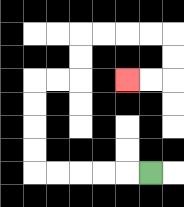{'start': '[6, 7]', 'end': '[5, 3]', 'path_directions': 'L,L,L,L,L,U,U,U,U,R,R,U,U,R,R,R,R,D,D,L,L', 'path_coordinates': '[[6, 7], [5, 7], [4, 7], [3, 7], [2, 7], [1, 7], [1, 6], [1, 5], [1, 4], [1, 3], [2, 3], [3, 3], [3, 2], [3, 1], [4, 1], [5, 1], [6, 1], [7, 1], [7, 2], [7, 3], [6, 3], [5, 3]]'}